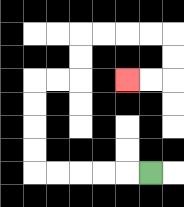{'start': '[6, 7]', 'end': '[5, 3]', 'path_directions': 'L,L,L,L,L,U,U,U,U,R,R,U,U,R,R,R,R,D,D,L,L', 'path_coordinates': '[[6, 7], [5, 7], [4, 7], [3, 7], [2, 7], [1, 7], [1, 6], [1, 5], [1, 4], [1, 3], [2, 3], [3, 3], [3, 2], [3, 1], [4, 1], [5, 1], [6, 1], [7, 1], [7, 2], [7, 3], [6, 3], [5, 3]]'}